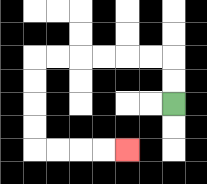{'start': '[7, 4]', 'end': '[5, 6]', 'path_directions': 'U,U,L,L,L,L,L,L,D,D,D,D,R,R,R,R', 'path_coordinates': '[[7, 4], [7, 3], [7, 2], [6, 2], [5, 2], [4, 2], [3, 2], [2, 2], [1, 2], [1, 3], [1, 4], [1, 5], [1, 6], [2, 6], [3, 6], [4, 6], [5, 6]]'}